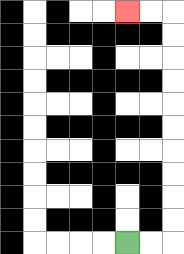{'start': '[5, 10]', 'end': '[5, 0]', 'path_directions': 'R,R,U,U,U,U,U,U,U,U,U,U,L,L', 'path_coordinates': '[[5, 10], [6, 10], [7, 10], [7, 9], [7, 8], [7, 7], [7, 6], [7, 5], [7, 4], [7, 3], [7, 2], [7, 1], [7, 0], [6, 0], [5, 0]]'}